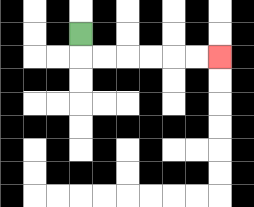{'start': '[3, 1]', 'end': '[9, 2]', 'path_directions': 'D,R,R,R,R,R,R', 'path_coordinates': '[[3, 1], [3, 2], [4, 2], [5, 2], [6, 2], [7, 2], [8, 2], [9, 2]]'}